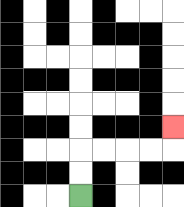{'start': '[3, 8]', 'end': '[7, 5]', 'path_directions': 'U,U,R,R,R,R,U', 'path_coordinates': '[[3, 8], [3, 7], [3, 6], [4, 6], [5, 6], [6, 6], [7, 6], [7, 5]]'}